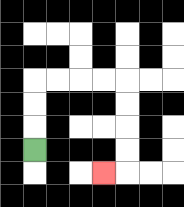{'start': '[1, 6]', 'end': '[4, 7]', 'path_directions': 'U,U,U,R,R,R,R,D,D,D,D,L', 'path_coordinates': '[[1, 6], [1, 5], [1, 4], [1, 3], [2, 3], [3, 3], [4, 3], [5, 3], [5, 4], [5, 5], [5, 6], [5, 7], [4, 7]]'}